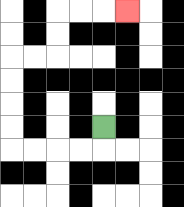{'start': '[4, 5]', 'end': '[5, 0]', 'path_directions': 'D,L,L,L,L,U,U,U,U,R,R,U,U,R,R,R', 'path_coordinates': '[[4, 5], [4, 6], [3, 6], [2, 6], [1, 6], [0, 6], [0, 5], [0, 4], [0, 3], [0, 2], [1, 2], [2, 2], [2, 1], [2, 0], [3, 0], [4, 0], [5, 0]]'}